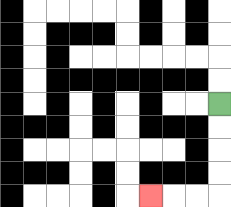{'start': '[9, 4]', 'end': '[6, 8]', 'path_directions': 'D,D,D,D,L,L,L', 'path_coordinates': '[[9, 4], [9, 5], [9, 6], [9, 7], [9, 8], [8, 8], [7, 8], [6, 8]]'}